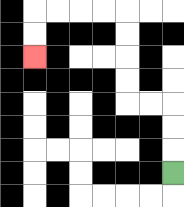{'start': '[7, 7]', 'end': '[1, 2]', 'path_directions': 'U,U,U,L,L,U,U,U,U,L,L,L,L,D,D', 'path_coordinates': '[[7, 7], [7, 6], [7, 5], [7, 4], [6, 4], [5, 4], [5, 3], [5, 2], [5, 1], [5, 0], [4, 0], [3, 0], [2, 0], [1, 0], [1, 1], [1, 2]]'}